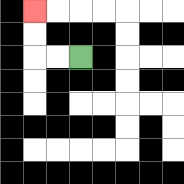{'start': '[3, 2]', 'end': '[1, 0]', 'path_directions': 'L,L,U,U', 'path_coordinates': '[[3, 2], [2, 2], [1, 2], [1, 1], [1, 0]]'}